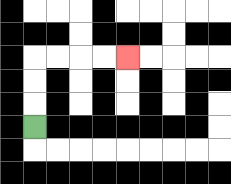{'start': '[1, 5]', 'end': '[5, 2]', 'path_directions': 'U,U,U,R,R,R,R', 'path_coordinates': '[[1, 5], [1, 4], [1, 3], [1, 2], [2, 2], [3, 2], [4, 2], [5, 2]]'}